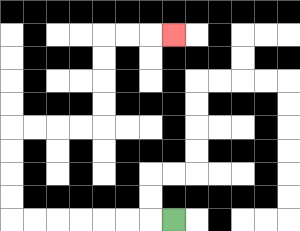{'start': '[7, 9]', 'end': '[7, 1]', 'path_directions': 'L,L,L,L,L,L,L,U,U,U,U,R,R,R,R,U,U,U,U,R,R,R', 'path_coordinates': '[[7, 9], [6, 9], [5, 9], [4, 9], [3, 9], [2, 9], [1, 9], [0, 9], [0, 8], [0, 7], [0, 6], [0, 5], [1, 5], [2, 5], [3, 5], [4, 5], [4, 4], [4, 3], [4, 2], [4, 1], [5, 1], [6, 1], [7, 1]]'}